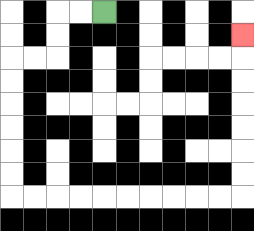{'start': '[4, 0]', 'end': '[10, 1]', 'path_directions': 'L,L,D,D,L,L,D,D,D,D,D,D,R,R,R,R,R,R,R,R,R,R,U,U,U,U,U,U,U', 'path_coordinates': '[[4, 0], [3, 0], [2, 0], [2, 1], [2, 2], [1, 2], [0, 2], [0, 3], [0, 4], [0, 5], [0, 6], [0, 7], [0, 8], [1, 8], [2, 8], [3, 8], [4, 8], [5, 8], [6, 8], [7, 8], [8, 8], [9, 8], [10, 8], [10, 7], [10, 6], [10, 5], [10, 4], [10, 3], [10, 2], [10, 1]]'}